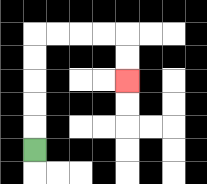{'start': '[1, 6]', 'end': '[5, 3]', 'path_directions': 'U,U,U,U,U,R,R,R,R,D,D', 'path_coordinates': '[[1, 6], [1, 5], [1, 4], [1, 3], [1, 2], [1, 1], [2, 1], [3, 1], [4, 1], [5, 1], [5, 2], [5, 3]]'}